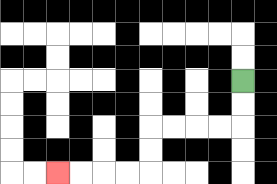{'start': '[10, 3]', 'end': '[2, 7]', 'path_directions': 'D,D,L,L,L,L,D,D,L,L,L,L', 'path_coordinates': '[[10, 3], [10, 4], [10, 5], [9, 5], [8, 5], [7, 5], [6, 5], [6, 6], [6, 7], [5, 7], [4, 7], [3, 7], [2, 7]]'}